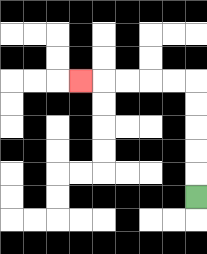{'start': '[8, 8]', 'end': '[3, 3]', 'path_directions': 'U,U,U,U,U,L,L,L,L,L', 'path_coordinates': '[[8, 8], [8, 7], [8, 6], [8, 5], [8, 4], [8, 3], [7, 3], [6, 3], [5, 3], [4, 3], [3, 3]]'}